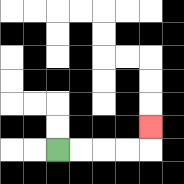{'start': '[2, 6]', 'end': '[6, 5]', 'path_directions': 'R,R,R,R,U', 'path_coordinates': '[[2, 6], [3, 6], [4, 6], [5, 6], [6, 6], [6, 5]]'}